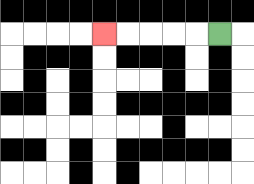{'start': '[9, 1]', 'end': '[4, 1]', 'path_directions': 'L,L,L,L,L', 'path_coordinates': '[[9, 1], [8, 1], [7, 1], [6, 1], [5, 1], [4, 1]]'}